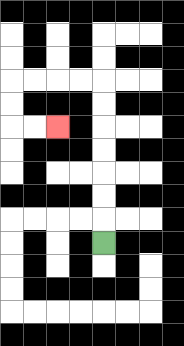{'start': '[4, 10]', 'end': '[2, 5]', 'path_directions': 'U,U,U,U,U,U,U,L,L,L,L,D,D,R,R', 'path_coordinates': '[[4, 10], [4, 9], [4, 8], [4, 7], [4, 6], [4, 5], [4, 4], [4, 3], [3, 3], [2, 3], [1, 3], [0, 3], [0, 4], [0, 5], [1, 5], [2, 5]]'}